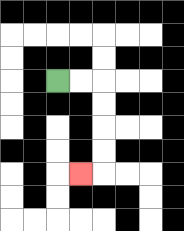{'start': '[2, 3]', 'end': '[3, 7]', 'path_directions': 'R,R,D,D,D,D,L', 'path_coordinates': '[[2, 3], [3, 3], [4, 3], [4, 4], [4, 5], [4, 6], [4, 7], [3, 7]]'}